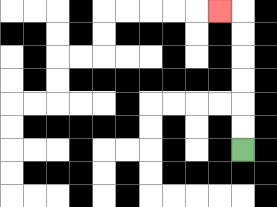{'start': '[10, 6]', 'end': '[9, 0]', 'path_directions': 'U,U,U,U,U,U,L', 'path_coordinates': '[[10, 6], [10, 5], [10, 4], [10, 3], [10, 2], [10, 1], [10, 0], [9, 0]]'}